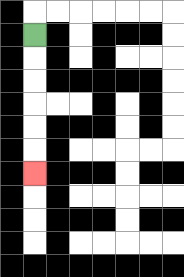{'start': '[1, 1]', 'end': '[1, 7]', 'path_directions': 'D,D,D,D,D,D', 'path_coordinates': '[[1, 1], [1, 2], [1, 3], [1, 4], [1, 5], [1, 6], [1, 7]]'}